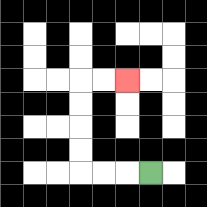{'start': '[6, 7]', 'end': '[5, 3]', 'path_directions': 'L,L,L,U,U,U,U,R,R', 'path_coordinates': '[[6, 7], [5, 7], [4, 7], [3, 7], [3, 6], [3, 5], [3, 4], [3, 3], [4, 3], [5, 3]]'}